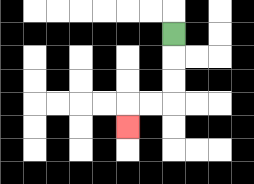{'start': '[7, 1]', 'end': '[5, 5]', 'path_directions': 'D,D,D,L,L,D', 'path_coordinates': '[[7, 1], [7, 2], [7, 3], [7, 4], [6, 4], [5, 4], [5, 5]]'}